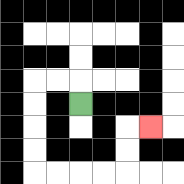{'start': '[3, 4]', 'end': '[6, 5]', 'path_directions': 'U,L,L,D,D,D,D,R,R,R,R,U,U,R', 'path_coordinates': '[[3, 4], [3, 3], [2, 3], [1, 3], [1, 4], [1, 5], [1, 6], [1, 7], [2, 7], [3, 7], [4, 7], [5, 7], [5, 6], [5, 5], [6, 5]]'}